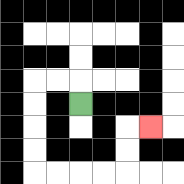{'start': '[3, 4]', 'end': '[6, 5]', 'path_directions': 'U,L,L,D,D,D,D,R,R,R,R,U,U,R', 'path_coordinates': '[[3, 4], [3, 3], [2, 3], [1, 3], [1, 4], [1, 5], [1, 6], [1, 7], [2, 7], [3, 7], [4, 7], [5, 7], [5, 6], [5, 5], [6, 5]]'}